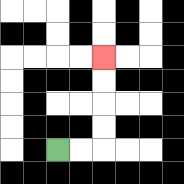{'start': '[2, 6]', 'end': '[4, 2]', 'path_directions': 'R,R,U,U,U,U', 'path_coordinates': '[[2, 6], [3, 6], [4, 6], [4, 5], [4, 4], [4, 3], [4, 2]]'}